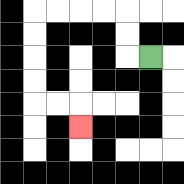{'start': '[6, 2]', 'end': '[3, 5]', 'path_directions': 'L,U,U,L,L,L,L,D,D,D,D,R,R,D', 'path_coordinates': '[[6, 2], [5, 2], [5, 1], [5, 0], [4, 0], [3, 0], [2, 0], [1, 0], [1, 1], [1, 2], [1, 3], [1, 4], [2, 4], [3, 4], [3, 5]]'}